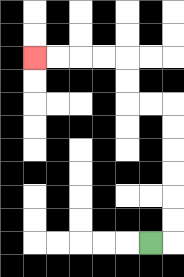{'start': '[6, 10]', 'end': '[1, 2]', 'path_directions': 'R,U,U,U,U,U,U,L,L,U,U,L,L,L,L', 'path_coordinates': '[[6, 10], [7, 10], [7, 9], [7, 8], [7, 7], [7, 6], [7, 5], [7, 4], [6, 4], [5, 4], [5, 3], [5, 2], [4, 2], [3, 2], [2, 2], [1, 2]]'}